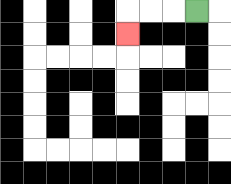{'start': '[8, 0]', 'end': '[5, 1]', 'path_directions': 'L,L,L,D', 'path_coordinates': '[[8, 0], [7, 0], [6, 0], [5, 0], [5, 1]]'}